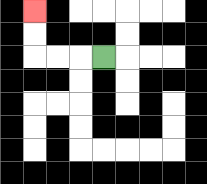{'start': '[4, 2]', 'end': '[1, 0]', 'path_directions': 'L,L,L,U,U', 'path_coordinates': '[[4, 2], [3, 2], [2, 2], [1, 2], [1, 1], [1, 0]]'}